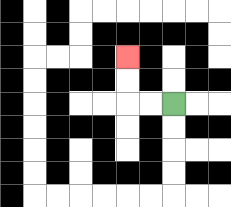{'start': '[7, 4]', 'end': '[5, 2]', 'path_directions': 'L,L,U,U', 'path_coordinates': '[[7, 4], [6, 4], [5, 4], [5, 3], [5, 2]]'}